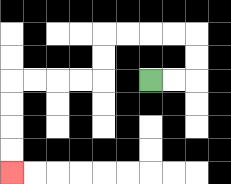{'start': '[6, 3]', 'end': '[0, 7]', 'path_directions': 'R,R,U,U,L,L,L,L,D,D,L,L,L,L,D,D,D,D', 'path_coordinates': '[[6, 3], [7, 3], [8, 3], [8, 2], [8, 1], [7, 1], [6, 1], [5, 1], [4, 1], [4, 2], [4, 3], [3, 3], [2, 3], [1, 3], [0, 3], [0, 4], [0, 5], [0, 6], [0, 7]]'}